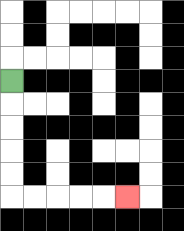{'start': '[0, 3]', 'end': '[5, 8]', 'path_directions': 'D,D,D,D,D,R,R,R,R,R', 'path_coordinates': '[[0, 3], [0, 4], [0, 5], [0, 6], [0, 7], [0, 8], [1, 8], [2, 8], [3, 8], [4, 8], [5, 8]]'}